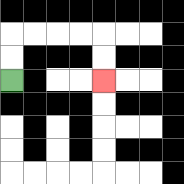{'start': '[0, 3]', 'end': '[4, 3]', 'path_directions': 'U,U,R,R,R,R,D,D', 'path_coordinates': '[[0, 3], [0, 2], [0, 1], [1, 1], [2, 1], [3, 1], [4, 1], [4, 2], [4, 3]]'}